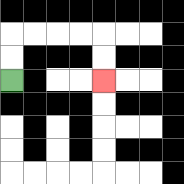{'start': '[0, 3]', 'end': '[4, 3]', 'path_directions': 'U,U,R,R,R,R,D,D', 'path_coordinates': '[[0, 3], [0, 2], [0, 1], [1, 1], [2, 1], [3, 1], [4, 1], [4, 2], [4, 3]]'}